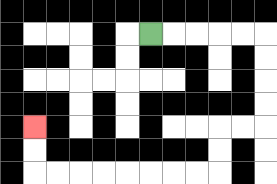{'start': '[6, 1]', 'end': '[1, 5]', 'path_directions': 'R,R,R,R,R,D,D,D,D,L,L,D,D,L,L,L,L,L,L,L,L,U,U', 'path_coordinates': '[[6, 1], [7, 1], [8, 1], [9, 1], [10, 1], [11, 1], [11, 2], [11, 3], [11, 4], [11, 5], [10, 5], [9, 5], [9, 6], [9, 7], [8, 7], [7, 7], [6, 7], [5, 7], [4, 7], [3, 7], [2, 7], [1, 7], [1, 6], [1, 5]]'}